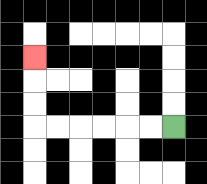{'start': '[7, 5]', 'end': '[1, 2]', 'path_directions': 'L,L,L,L,L,L,U,U,U', 'path_coordinates': '[[7, 5], [6, 5], [5, 5], [4, 5], [3, 5], [2, 5], [1, 5], [1, 4], [1, 3], [1, 2]]'}